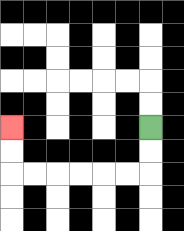{'start': '[6, 5]', 'end': '[0, 5]', 'path_directions': 'D,D,L,L,L,L,L,L,U,U', 'path_coordinates': '[[6, 5], [6, 6], [6, 7], [5, 7], [4, 7], [3, 7], [2, 7], [1, 7], [0, 7], [0, 6], [0, 5]]'}